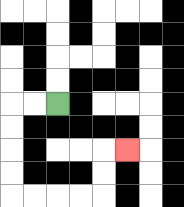{'start': '[2, 4]', 'end': '[5, 6]', 'path_directions': 'L,L,D,D,D,D,R,R,R,R,U,U,R', 'path_coordinates': '[[2, 4], [1, 4], [0, 4], [0, 5], [0, 6], [0, 7], [0, 8], [1, 8], [2, 8], [3, 8], [4, 8], [4, 7], [4, 6], [5, 6]]'}